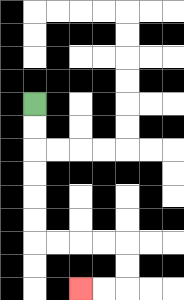{'start': '[1, 4]', 'end': '[3, 12]', 'path_directions': 'D,D,D,D,D,D,R,R,R,R,D,D,L,L', 'path_coordinates': '[[1, 4], [1, 5], [1, 6], [1, 7], [1, 8], [1, 9], [1, 10], [2, 10], [3, 10], [4, 10], [5, 10], [5, 11], [5, 12], [4, 12], [3, 12]]'}